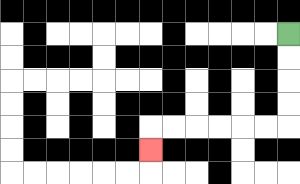{'start': '[12, 1]', 'end': '[6, 6]', 'path_directions': 'D,D,D,D,L,L,L,L,L,L,D', 'path_coordinates': '[[12, 1], [12, 2], [12, 3], [12, 4], [12, 5], [11, 5], [10, 5], [9, 5], [8, 5], [7, 5], [6, 5], [6, 6]]'}